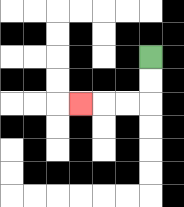{'start': '[6, 2]', 'end': '[3, 4]', 'path_directions': 'D,D,L,L,L', 'path_coordinates': '[[6, 2], [6, 3], [6, 4], [5, 4], [4, 4], [3, 4]]'}